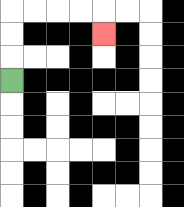{'start': '[0, 3]', 'end': '[4, 1]', 'path_directions': 'U,U,U,R,R,R,R,D', 'path_coordinates': '[[0, 3], [0, 2], [0, 1], [0, 0], [1, 0], [2, 0], [3, 0], [4, 0], [4, 1]]'}